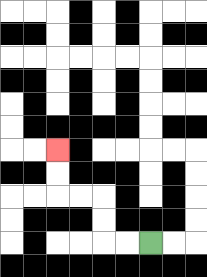{'start': '[6, 10]', 'end': '[2, 6]', 'path_directions': 'L,L,U,U,L,L,U,U', 'path_coordinates': '[[6, 10], [5, 10], [4, 10], [4, 9], [4, 8], [3, 8], [2, 8], [2, 7], [2, 6]]'}